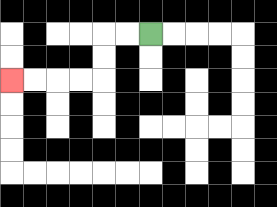{'start': '[6, 1]', 'end': '[0, 3]', 'path_directions': 'L,L,D,D,L,L,L,L', 'path_coordinates': '[[6, 1], [5, 1], [4, 1], [4, 2], [4, 3], [3, 3], [2, 3], [1, 3], [0, 3]]'}